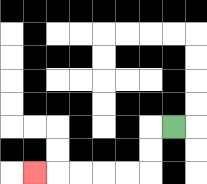{'start': '[7, 5]', 'end': '[1, 7]', 'path_directions': 'L,D,D,L,L,L,L,L', 'path_coordinates': '[[7, 5], [6, 5], [6, 6], [6, 7], [5, 7], [4, 7], [3, 7], [2, 7], [1, 7]]'}